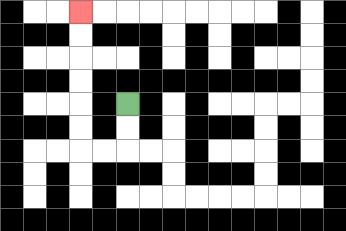{'start': '[5, 4]', 'end': '[3, 0]', 'path_directions': 'D,D,L,L,U,U,U,U,U,U', 'path_coordinates': '[[5, 4], [5, 5], [5, 6], [4, 6], [3, 6], [3, 5], [3, 4], [3, 3], [3, 2], [3, 1], [3, 0]]'}